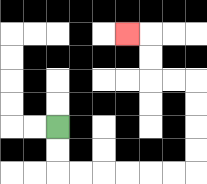{'start': '[2, 5]', 'end': '[5, 1]', 'path_directions': 'D,D,R,R,R,R,R,R,U,U,U,U,L,L,U,U,L', 'path_coordinates': '[[2, 5], [2, 6], [2, 7], [3, 7], [4, 7], [5, 7], [6, 7], [7, 7], [8, 7], [8, 6], [8, 5], [8, 4], [8, 3], [7, 3], [6, 3], [6, 2], [6, 1], [5, 1]]'}